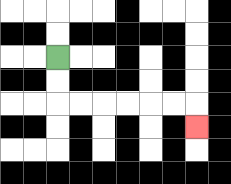{'start': '[2, 2]', 'end': '[8, 5]', 'path_directions': 'D,D,R,R,R,R,R,R,D', 'path_coordinates': '[[2, 2], [2, 3], [2, 4], [3, 4], [4, 4], [5, 4], [6, 4], [7, 4], [8, 4], [8, 5]]'}